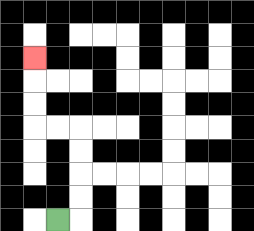{'start': '[2, 9]', 'end': '[1, 2]', 'path_directions': 'R,U,U,U,U,L,L,U,U,U', 'path_coordinates': '[[2, 9], [3, 9], [3, 8], [3, 7], [3, 6], [3, 5], [2, 5], [1, 5], [1, 4], [1, 3], [1, 2]]'}